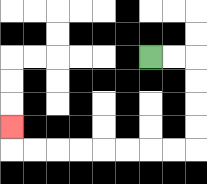{'start': '[6, 2]', 'end': '[0, 5]', 'path_directions': 'R,R,D,D,D,D,L,L,L,L,L,L,L,L,U', 'path_coordinates': '[[6, 2], [7, 2], [8, 2], [8, 3], [8, 4], [8, 5], [8, 6], [7, 6], [6, 6], [5, 6], [4, 6], [3, 6], [2, 6], [1, 6], [0, 6], [0, 5]]'}